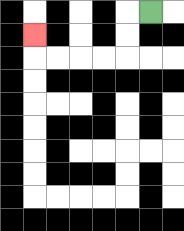{'start': '[6, 0]', 'end': '[1, 1]', 'path_directions': 'L,D,D,L,L,L,L,U', 'path_coordinates': '[[6, 0], [5, 0], [5, 1], [5, 2], [4, 2], [3, 2], [2, 2], [1, 2], [1, 1]]'}